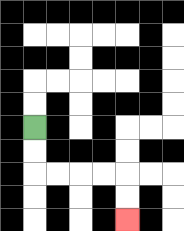{'start': '[1, 5]', 'end': '[5, 9]', 'path_directions': 'D,D,R,R,R,R,D,D', 'path_coordinates': '[[1, 5], [1, 6], [1, 7], [2, 7], [3, 7], [4, 7], [5, 7], [5, 8], [5, 9]]'}